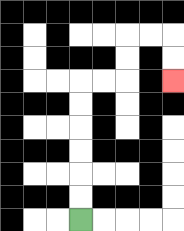{'start': '[3, 9]', 'end': '[7, 3]', 'path_directions': 'U,U,U,U,U,U,R,R,U,U,R,R,D,D', 'path_coordinates': '[[3, 9], [3, 8], [3, 7], [3, 6], [3, 5], [3, 4], [3, 3], [4, 3], [5, 3], [5, 2], [5, 1], [6, 1], [7, 1], [7, 2], [7, 3]]'}